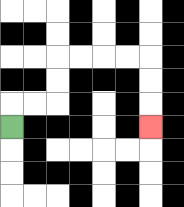{'start': '[0, 5]', 'end': '[6, 5]', 'path_directions': 'U,R,R,U,U,R,R,R,R,D,D,D', 'path_coordinates': '[[0, 5], [0, 4], [1, 4], [2, 4], [2, 3], [2, 2], [3, 2], [4, 2], [5, 2], [6, 2], [6, 3], [6, 4], [6, 5]]'}